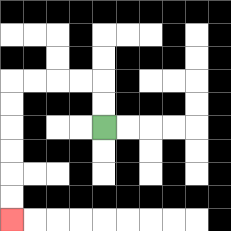{'start': '[4, 5]', 'end': '[0, 9]', 'path_directions': 'U,U,L,L,L,L,D,D,D,D,D,D', 'path_coordinates': '[[4, 5], [4, 4], [4, 3], [3, 3], [2, 3], [1, 3], [0, 3], [0, 4], [0, 5], [0, 6], [0, 7], [0, 8], [0, 9]]'}